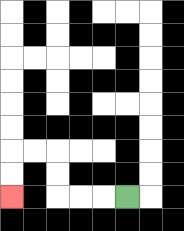{'start': '[5, 8]', 'end': '[0, 8]', 'path_directions': 'L,L,L,U,U,L,L,D,D', 'path_coordinates': '[[5, 8], [4, 8], [3, 8], [2, 8], [2, 7], [2, 6], [1, 6], [0, 6], [0, 7], [0, 8]]'}